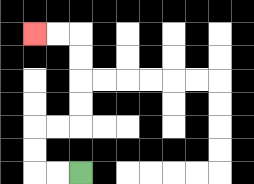{'start': '[3, 7]', 'end': '[1, 1]', 'path_directions': 'L,L,U,U,R,R,U,U,U,U,L,L', 'path_coordinates': '[[3, 7], [2, 7], [1, 7], [1, 6], [1, 5], [2, 5], [3, 5], [3, 4], [3, 3], [3, 2], [3, 1], [2, 1], [1, 1]]'}